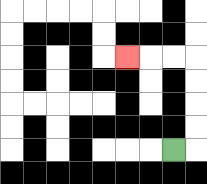{'start': '[7, 6]', 'end': '[5, 2]', 'path_directions': 'R,U,U,U,U,L,L,L', 'path_coordinates': '[[7, 6], [8, 6], [8, 5], [8, 4], [8, 3], [8, 2], [7, 2], [6, 2], [5, 2]]'}